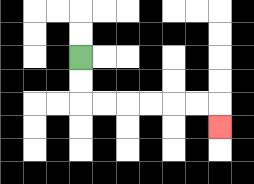{'start': '[3, 2]', 'end': '[9, 5]', 'path_directions': 'D,D,R,R,R,R,R,R,D', 'path_coordinates': '[[3, 2], [3, 3], [3, 4], [4, 4], [5, 4], [6, 4], [7, 4], [8, 4], [9, 4], [9, 5]]'}